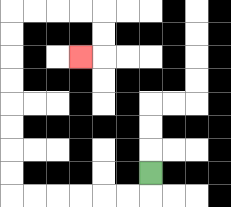{'start': '[6, 7]', 'end': '[3, 2]', 'path_directions': 'D,L,L,L,L,L,L,U,U,U,U,U,U,U,U,R,R,R,R,D,D,L', 'path_coordinates': '[[6, 7], [6, 8], [5, 8], [4, 8], [3, 8], [2, 8], [1, 8], [0, 8], [0, 7], [0, 6], [0, 5], [0, 4], [0, 3], [0, 2], [0, 1], [0, 0], [1, 0], [2, 0], [3, 0], [4, 0], [4, 1], [4, 2], [3, 2]]'}